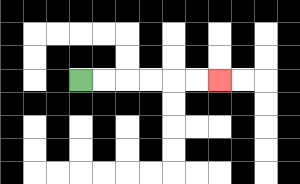{'start': '[3, 3]', 'end': '[9, 3]', 'path_directions': 'R,R,R,R,R,R', 'path_coordinates': '[[3, 3], [4, 3], [5, 3], [6, 3], [7, 3], [8, 3], [9, 3]]'}